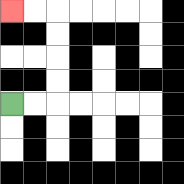{'start': '[0, 4]', 'end': '[0, 0]', 'path_directions': 'R,R,U,U,U,U,L,L', 'path_coordinates': '[[0, 4], [1, 4], [2, 4], [2, 3], [2, 2], [2, 1], [2, 0], [1, 0], [0, 0]]'}